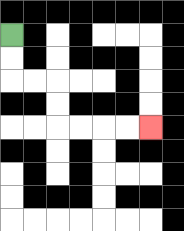{'start': '[0, 1]', 'end': '[6, 5]', 'path_directions': 'D,D,R,R,D,D,R,R,R,R', 'path_coordinates': '[[0, 1], [0, 2], [0, 3], [1, 3], [2, 3], [2, 4], [2, 5], [3, 5], [4, 5], [5, 5], [6, 5]]'}